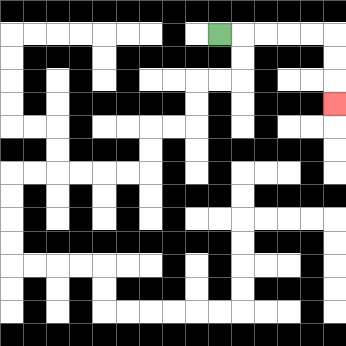{'start': '[9, 1]', 'end': '[14, 4]', 'path_directions': 'R,R,R,R,R,D,D,D', 'path_coordinates': '[[9, 1], [10, 1], [11, 1], [12, 1], [13, 1], [14, 1], [14, 2], [14, 3], [14, 4]]'}